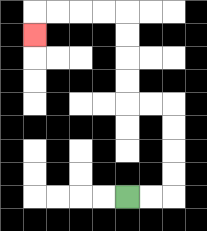{'start': '[5, 8]', 'end': '[1, 1]', 'path_directions': 'R,R,U,U,U,U,L,L,U,U,U,U,L,L,L,L,D', 'path_coordinates': '[[5, 8], [6, 8], [7, 8], [7, 7], [7, 6], [7, 5], [7, 4], [6, 4], [5, 4], [5, 3], [5, 2], [5, 1], [5, 0], [4, 0], [3, 0], [2, 0], [1, 0], [1, 1]]'}